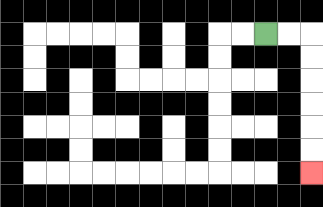{'start': '[11, 1]', 'end': '[13, 7]', 'path_directions': 'R,R,D,D,D,D,D,D', 'path_coordinates': '[[11, 1], [12, 1], [13, 1], [13, 2], [13, 3], [13, 4], [13, 5], [13, 6], [13, 7]]'}